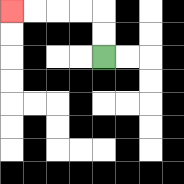{'start': '[4, 2]', 'end': '[0, 0]', 'path_directions': 'U,U,L,L,L,L', 'path_coordinates': '[[4, 2], [4, 1], [4, 0], [3, 0], [2, 0], [1, 0], [0, 0]]'}